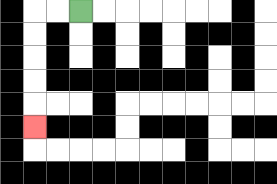{'start': '[3, 0]', 'end': '[1, 5]', 'path_directions': 'L,L,D,D,D,D,D', 'path_coordinates': '[[3, 0], [2, 0], [1, 0], [1, 1], [1, 2], [1, 3], [1, 4], [1, 5]]'}